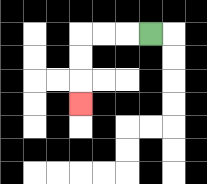{'start': '[6, 1]', 'end': '[3, 4]', 'path_directions': 'L,L,L,D,D,D', 'path_coordinates': '[[6, 1], [5, 1], [4, 1], [3, 1], [3, 2], [3, 3], [3, 4]]'}